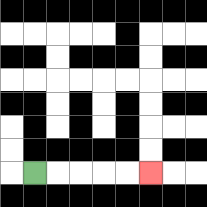{'start': '[1, 7]', 'end': '[6, 7]', 'path_directions': 'R,R,R,R,R', 'path_coordinates': '[[1, 7], [2, 7], [3, 7], [4, 7], [5, 7], [6, 7]]'}